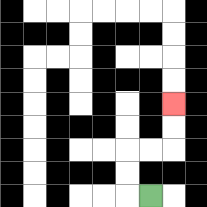{'start': '[6, 8]', 'end': '[7, 4]', 'path_directions': 'L,U,U,R,R,U,U', 'path_coordinates': '[[6, 8], [5, 8], [5, 7], [5, 6], [6, 6], [7, 6], [7, 5], [7, 4]]'}